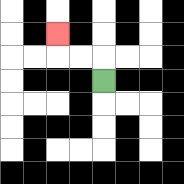{'start': '[4, 3]', 'end': '[2, 1]', 'path_directions': 'U,L,L,U', 'path_coordinates': '[[4, 3], [4, 2], [3, 2], [2, 2], [2, 1]]'}